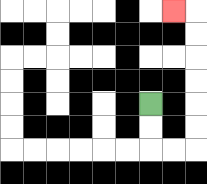{'start': '[6, 4]', 'end': '[7, 0]', 'path_directions': 'D,D,R,R,U,U,U,U,U,U,L', 'path_coordinates': '[[6, 4], [6, 5], [6, 6], [7, 6], [8, 6], [8, 5], [8, 4], [8, 3], [8, 2], [8, 1], [8, 0], [7, 0]]'}